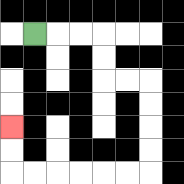{'start': '[1, 1]', 'end': '[0, 5]', 'path_directions': 'R,R,R,D,D,R,R,D,D,D,D,L,L,L,L,L,L,U,U', 'path_coordinates': '[[1, 1], [2, 1], [3, 1], [4, 1], [4, 2], [4, 3], [5, 3], [6, 3], [6, 4], [6, 5], [6, 6], [6, 7], [5, 7], [4, 7], [3, 7], [2, 7], [1, 7], [0, 7], [0, 6], [0, 5]]'}